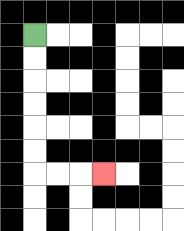{'start': '[1, 1]', 'end': '[4, 7]', 'path_directions': 'D,D,D,D,D,D,R,R,R', 'path_coordinates': '[[1, 1], [1, 2], [1, 3], [1, 4], [1, 5], [1, 6], [1, 7], [2, 7], [3, 7], [4, 7]]'}